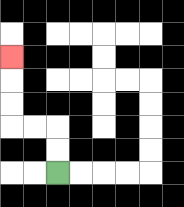{'start': '[2, 7]', 'end': '[0, 2]', 'path_directions': 'U,U,L,L,U,U,U', 'path_coordinates': '[[2, 7], [2, 6], [2, 5], [1, 5], [0, 5], [0, 4], [0, 3], [0, 2]]'}